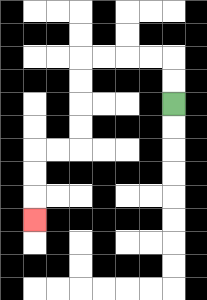{'start': '[7, 4]', 'end': '[1, 9]', 'path_directions': 'U,U,L,L,L,L,D,D,D,D,L,L,D,D,D', 'path_coordinates': '[[7, 4], [7, 3], [7, 2], [6, 2], [5, 2], [4, 2], [3, 2], [3, 3], [3, 4], [3, 5], [3, 6], [2, 6], [1, 6], [1, 7], [1, 8], [1, 9]]'}